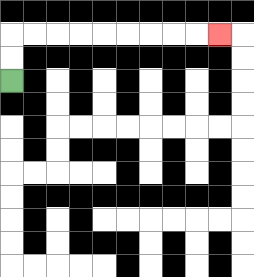{'start': '[0, 3]', 'end': '[9, 1]', 'path_directions': 'U,U,R,R,R,R,R,R,R,R,R', 'path_coordinates': '[[0, 3], [0, 2], [0, 1], [1, 1], [2, 1], [3, 1], [4, 1], [5, 1], [6, 1], [7, 1], [8, 1], [9, 1]]'}